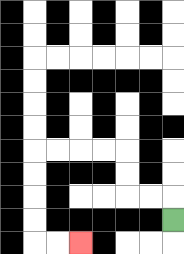{'start': '[7, 9]', 'end': '[3, 10]', 'path_directions': 'U,L,L,U,U,L,L,L,L,D,D,D,D,R,R', 'path_coordinates': '[[7, 9], [7, 8], [6, 8], [5, 8], [5, 7], [5, 6], [4, 6], [3, 6], [2, 6], [1, 6], [1, 7], [1, 8], [1, 9], [1, 10], [2, 10], [3, 10]]'}